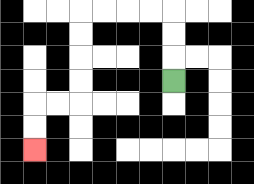{'start': '[7, 3]', 'end': '[1, 6]', 'path_directions': 'U,U,U,L,L,L,L,D,D,D,D,L,L,D,D', 'path_coordinates': '[[7, 3], [7, 2], [7, 1], [7, 0], [6, 0], [5, 0], [4, 0], [3, 0], [3, 1], [3, 2], [3, 3], [3, 4], [2, 4], [1, 4], [1, 5], [1, 6]]'}